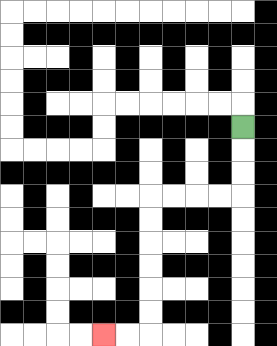{'start': '[10, 5]', 'end': '[4, 14]', 'path_directions': 'D,D,D,L,L,L,L,D,D,D,D,D,D,L,L', 'path_coordinates': '[[10, 5], [10, 6], [10, 7], [10, 8], [9, 8], [8, 8], [7, 8], [6, 8], [6, 9], [6, 10], [6, 11], [6, 12], [6, 13], [6, 14], [5, 14], [4, 14]]'}